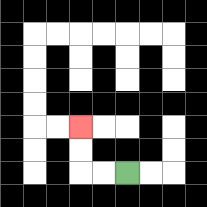{'start': '[5, 7]', 'end': '[3, 5]', 'path_directions': 'L,L,U,U', 'path_coordinates': '[[5, 7], [4, 7], [3, 7], [3, 6], [3, 5]]'}